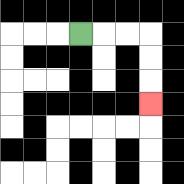{'start': '[3, 1]', 'end': '[6, 4]', 'path_directions': 'R,R,R,D,D,D', 'path_coordinates': '[[3, 1], [4, 1], [5, 1], [6, 1], [6, 2], [6, 3], [6, 4]]'}